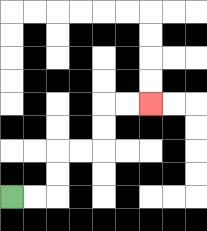{'start': '[0, 8]', 'end': '[6, 4]', 'path_directions': 'R,R,U,U,R,R,U,U,R,R', 'path_coordinates': '[[0, 8], [1, 8], [2, 8], [2, 7], [2, 6], [3, 6], [4, 6], [4, 5], [4, 4], [5, 4], [6, 4]]'}